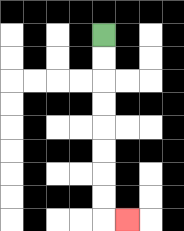{'start': '[4, 1]', 'end': '[5, 9]', 'path_directions': 'D,D,D,D,D,D,D,D,R', 'path_coordinates': '[[4, 1], [4, 2], [4, 3], [4, 4], [4, 5], [4, 6], [4, 7], [4, 8], [4, 9], [5, 9]]'}